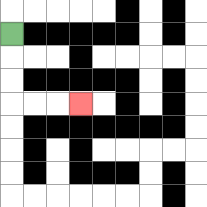{'start': '[0, 1]', 'end': '[3, 4]', 'path_directions': 'D,D,D,R,R,R', 'path_coordinates': '[[0, 1], [0, 2], [0, 3], [0, 4], [1, 4], [2, 4], [3, 4]]'}